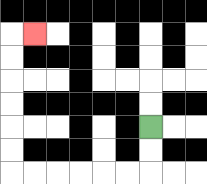{'start': '[6, 5]', 'end': '[1, 1]', 'path_directions': 'D,D,L,L,L,L,L,L,U,U,U,U,U,U,R', 'path_coordinates': '[[6, 5], [6, 6], [6, 7], [5, 7], [4, 7], [3, 7], [2, 7], [1, 7], [0, 7], [0, 6], [0, 5], [0, 4], [0, 3], [0, 2], [0, 1], [1, 1]]'}